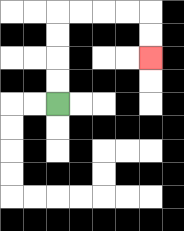{'start': '[2, 4]', 'end': '[6, 2]', 'path_directions': 'U,U,U,U,R,R,R,R,D,D', 'path_coordinates': '[[2, 4], [2, 3], [2, 2], [2, 1], [2, 0], [3, 0], [4, 0], [5, 0], [6, 0], [6, 1], [6, 2]]'}